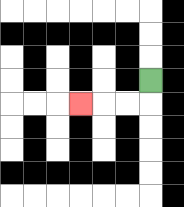{'start': '[6, 3]', 'end': '[3, 4]', 'path_directions': 'D,L,L,L', 'path_coordinates': '[[6, 3], [6, 4], [5, 4], [4, 4], [3, 4]]'}